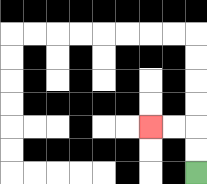{'start': '[8, 7]', 'end': '[6, 5]', 'path_directions': 'U,U,L,L', 'path_coordinates': '[[8, 7], [8, 6], [8, 5], [7, 5], [6, 5]]'}